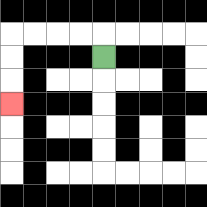{'start': '[4, 2]', 'end': '[0, 4]', 'path_directions': 'U,L,L,L,L,D,D,D', 'path_coordinates': '[[4, 2], [4, 1], [3, 1], [2, 1], [1, 1], [0, 1], [0, 2], [0, 3], [0, 4]]'}